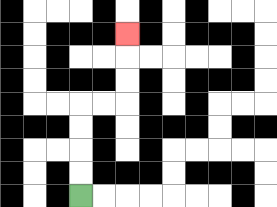{'start': '[3, 8]', 'end': '[5, 1]', 'path_directions': 'U,U,U,U,R,R,U,U,U', 'path_coordinates': '[[3, 8], [3, 7], [3, 6], [3, 5], [3, 4], [4, 4], [5, 4], [5, 3], [5, 2], [5, 1]]'}